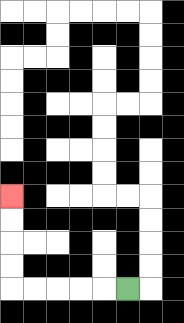{'start': '[5, 12]', 'end': '[0, 8]', 'path_directions': 'L,L,L,L,L,U,U,U,U', 'path_coordinates': '[[5, 12], [4, 12], [3, 12], [2, 12], [1, 12], [0, 12], [0, 11], [0, 10], [0, 9], [0, 8]]'}